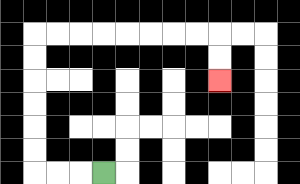{'start': '[4, 7]', 'end': '[9, 3]', 'path_directions': 'L,L,L,U,U,U,U,U,U,R,R,R,R,R,R,R,R,D,D', 'path_coordinates': '[[4, 7], [3, 7], [2, 7], [1, 7], [1, 6], [1, 5], [1, 4], [1, 3], [1, 2], [1, 1], [2, 1], [3, 1], [4, 1], [5, 1], [6, 1], [7, 1], [8, 1], [9, 1], [9, 2], [9, 3]]'}